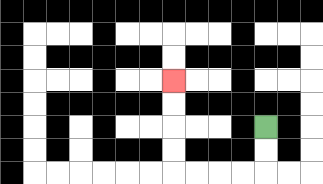{'start': '[11, 5]', 'end': '[7, 3]', 'path_directions': 'D,D,L,L,L,L,U,U,U,U', 'path_coordinates': '[[11, 5], [11, 6], [11, 7], [10, 7], [9, 7], [8, 7], [7, 7], [7, 6], [7, 5], [7, 4], [7, 3]]'}